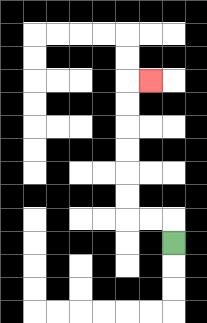{'start': '[7, 10]', 'end': '[6, 3]', 'path_directions': 'U,L,L,U,U,U,U,U,U,R', 'path_coordinates': '[[7, 10], [7, 9], [6, 9], [5, 9], [5, 8], [5, 7], [5, 6], [5, 5], [5, 4], [5, 3], [6, 3]]'}